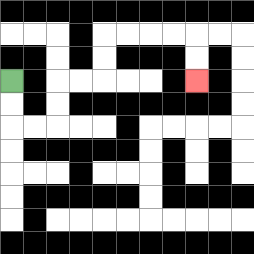{'start': '[0, 3]', 'end': '[8, 3]', 'path_directions': 'D,D,R,R,U,U,R,R,U,U,R,R,R,R,D,D', 'path_coordinates': '[[0, 3], [0, 4], [0, 5], [1, 5], [2, 5], [2, 4], [2, 3], [3, 3], [4, 3], [4, 2], [4, 1], [5, 1], [6, 1], [7, 1], [8, 1], [8, 2], [8, 3]]'}